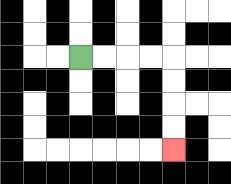{'start': '[3, 2]', 'end': '[7, 6]', 'path_directions': 'R,R,R,R,D,D,D,D', 'path_coordinates': '[[3, 2], [4, 2], [5, 2], [6, 2], [7, 2], [7, 3], [7, 4], [7, 5], [7, 6]]'}